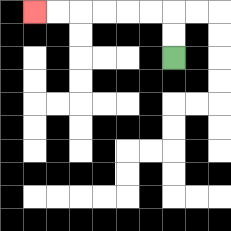{'start': '[7, 2]', 'end': '[1, 0]', 'path_directions': 'U,U,L,L,L,L,L,L', 'path_coordinates': '[[7, 2], [7, 1], [7, 0], [6, 0], [5, 0], [4, 0], [3, 0], [2, 0], [1, 0]]'}